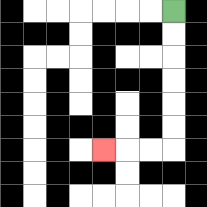{'start': '[7, 0]', 'end': '[4, 6]', 'path_directions': 'D,D,D,D,D,D,L,L,L', 'path_coordinates': '[[7, 0], [7, 1], [7, 2], [7, 3], [7, 4], [7, 5], [7, 6], [6, 6], [5, 6], [4, 6]]'}